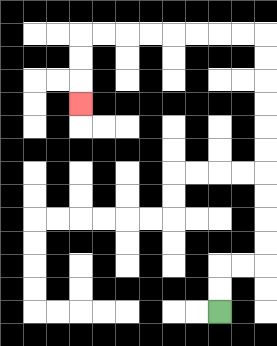{'start': '[9, 13]', 'end': '[3, 4]', 'path_directions': 'U,U,R,R,U,U,U,U,U,U,U,U,U,U,L,L,L,L,L,L,L,L,D,D,D', 'path_coordinates': '[[9, 13], [9, 12], [9, 11], [10, 11], [11, 11], [11, 10], [11, 9], [11, 8], [11, 7], [11, 6], [11, 5], [11, 4], [11, 3], [11, 2], [11, 1], [10, 1], [9, 1], [8, 1], [7, 1], [6, 1], [5, 1], [4, 1], [3, 1], [3, 2], [3, 3], [3, 4]]'}